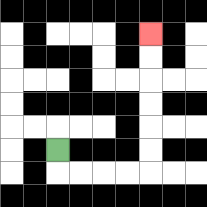{'start': '[2, 6]', 'end': '[6, 1]', 'path_directions': 'D,R,R,R,R,U,U,U,U,U,U', 'path_coordinates': '[[2, 6], [2, 7], [3, 7], [4, 7], [5, 7], [6, 7], [6, 6], [6, 5], [6, 4], [6, 3], [6, 2], [6, 1]]'}